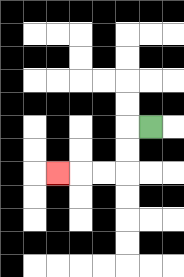{'start': '[6, 5]', 'end': '[2, 7]', 'path_directions': 'L,D,D,L,L,L', 'path_coordinates': '[[6, 5], [5, 5], [5, 6], [5, 7], [4, 7], [3, 7], [2, 7]]'}